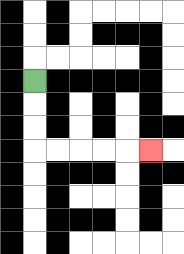{'start': '[1, 3]', 'end': '[6, 6]', 'path_directions': 'D,D,D,R,R,R,R,R', 'path_coordinates': '[[1, 3], [1, 4], [1, 5], [1, 6], [2, 6], [3, 6], [4, 6], [5, 6], [6, 6]]'}